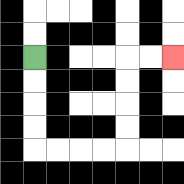{'start': '[1, 2]', 'end': '[7, 2]', 'path_directions': 'D,D,D,D,R,R,R,R,U,U,U,U,R,R', 'path_coordinates': '[[1, 2], [1, 3], [1, 4], [1, 5], [1, 6], [2, 6], [3, 6], [4, 6], [5, 6], [5, 5], [5, 4], [5, 3], [5, 2], [6, 2], [7, 2]]'}